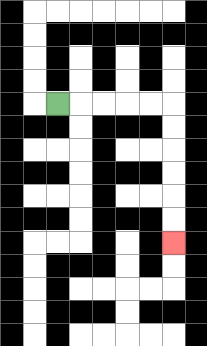{'start': '[2, 4]', 'end': '[7, 10]', 'path_directions': 'R,R,R,R,R,D,D,D,D,D,D', 'path_coordinates': '[[2, 4], [3, 4], [4, 4], [5, 4], [6, 4], [7, 4], [7, 5], [7, 6], [7, 7], [7, 8], [7, 9], [7, 10]]'}